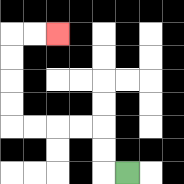{'start': '[5, 7]', 'end': '[2, 1]', 'path_directions': 'L,U,U,L,L,L,L,U,U,U,U,R,R', 'path_coordinates': '[[5, 7], [4, 7], [4, 6], [4, 5], [3, 5], [2, 5], [1, 5], [0, 5], [0, 4], [0, 3], [0, 2], [0, 1], [1, 1], [2, 1]]'}